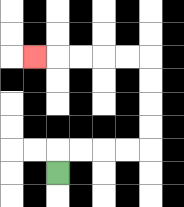{'start': '[2, 7]', 'end': '[1, 2]', 'path_directions': 'U,R,R,R,R,U,U,U,U,L,L,L,L,L', 'path_coordinates': '[[2, 7], [2, 6], [3, 6], [4, 6], [5, 6], [6, 6], [6, 5], [6, 4], [6, 3], [6, 2], [5, 2], [4, 2], [3, 2], [2, 2], [1, 2]]'}